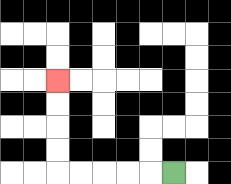{'start': '[7, 7]', 'end': '[2, 3]', 'path_directions': 'L,L,L,L,L,U,U,U,U', 'path_coordinates': '[[7, 7], [6, 7], [5, 7], [4, 7], [3, 7], [2, 7], [2, 6], [2, 5], [2, 4], [2, 3]]'}